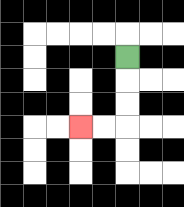{'start': '[5, 2]', 'end': '[3, 5]', 'path_directions': 'D,D,D,L,L', 'path_coordinates': '[[5, 2], [5, 3], [5, 4], [5, 5], [4, 5], [3, 5]]'}